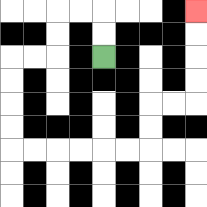{'start': '[4, 2]', 'end': '[8, 0]', 'path_directions': 'U,U,L,L,D,D,L,L,D,D,D,D,R,R,R,R,R,R,U,U,R,R,U,U,U,U', 'path_coordinates': '[[4, 2], [4, 1], [4, 0], [3, 0], [2, 0], [2, 1], [2, 2], [1, 2], [0, 2], [0, 3], [0, 4], [0, 5], [0, 6], [1, 6], [2, 6], [3, 6], [4, 6], [5, 6], [6, 6], [6, 5], [6, 4], [7, 4], [8, 4], [8, 3], [8, 2], [8, 1], [8, 0]]'}